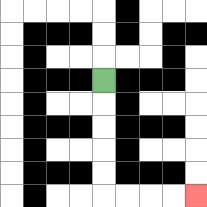{'start': '[4, 3]', 'end': '[8, 8]', 'path_directions': 'D,D,D,D,D,R,R,R,R', 'path_coordinates': '[[4, 3], [4, 4], [4, 5], [4, 6], [4, 7], [4, 8], [5, 8], [6, 8], [7, 8], [8, 8]]'}